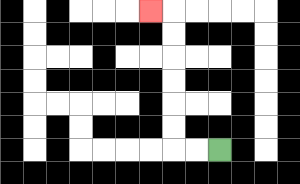{'start': '[9, 6]', 'end': '[6, 0]', 'path_directions': 'L,L,U,U,U,U,U,U,L', 'path_coordinates': '[[9, 6], [8, 6], [7, 6], [7, 5], [7, 4], [7, 3], [7, 2], [7, 1], [7, 0], [6, 0]]'}